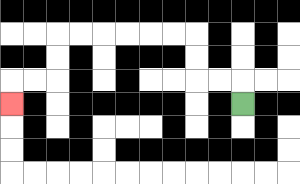{'start': '[10, 4]', 'end': '[0, 4]', 'path_directions': 'U,L,L,U,U,L,L,L,L,L,L,D,D,L,L,D', 'path_coordinates': '[[10, 4], [10, 3], [9, 3], [8, 3], [8, 2], [8, 1], [7, 1], [6, 1], [5, 1], [4, 1], [3, 1], [2, 1], [2, 2], [2, 3], [1, 3], [0, 3], [0, 4]]'}